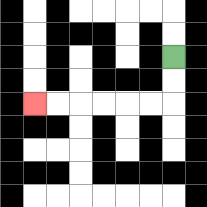{'start': '[7, 2]', 'end': '[1, 4]', 'path_directions': 'D,D,L,L,L,L,L,L', 'path_coordinates': '[[7, 2], [7, 3], [7, 4], [6, 4], [5, 4], [4, 4], [3, 4], [2, 4], [1, 4]]'}